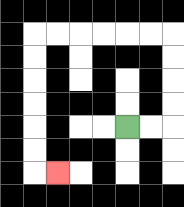{'start': '[5, 5]', 'end': '[2, 7]', 'path_directions': 'R,R,U,U,U,U,L,L,L,L,L,L,D,D,D,D,D,D,R', 'path_coordinates': '[[5, 5], [6, 5], [7, 5], [7, 4], [7, 3], [7, 2], [7, 1], [6, 1], [5, 1], [4, 1], [3, 1], [2, 1], [1, 1], [1, 2], [1, 3], [1, 4], [1, 5], [1, 6], [1, 7], [2, 7]]'}